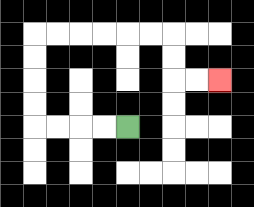{'start': '[5, 5]', 'end': '[9, 3]', 'path_directions': 'L,L,L,L,U,U,U,U,R,R,R,R,R,R,D,D,R,R', 'path_coordinates': '[[5, 5], [4, 5], [3, 5], [2, 5], [1, 5], [1, 4], [1, 3], [1, 2], [1, 1], [2, 1], [3, 1], [4, 1], [5, 1], [6, 1], [7, 1], [7, 2], [7, 3], [8, 3], [9, 3]]'}